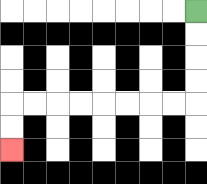{'start': '[8, 0]', 'end': '[0, 6]', 'path_directions': 'D,D,D,D,L,L,L,L,L,L,L,L,D,D', 'path_coordinates': '[[8, 0], [8, 1], [8, 2], [8, 3], [8, 4], [7, 4], [6, 4], [5, 4], [4, 4], [3, 4], [2, 4], [1, 4], [0, 4], [0, 5], [0, 6]]'}